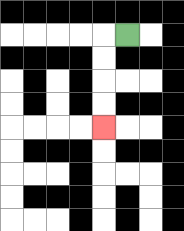{'start': '[5, 1]', 'end': '[4, 5]', 'path_directions': 'L,D,D,D,D', 'path_coordinates': '[[5, 1], [4, 1], [4, 2], [4, 3], [4, 4], [4, 5]]'}